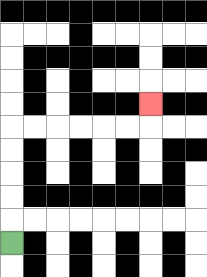{'start': '[0, 10]', 'end': '[6, 4]', 'path_directions': 'U,U,U,U,U,R,R,R,R,R,R,U', 'path_coordinates': '[[0, 10], [0, 9], [0, 8], [0, 7], [0, 6], [0, 5], [1, 5], [2, 5], [3, 5], [4, 5], [5, 5], [6, 5], [6, 4]]'}